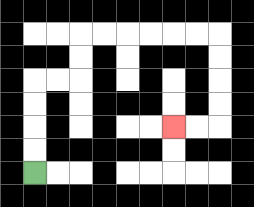{'start': '[1, 7]', 'end': '[7, 5]', 'path_directions': 'U,U,U,U,R,R,U,U,R,R,R,R,R,R,D,D,D,D,L,L', 'path_coordinates': '[[1, 7], [1, 6], [1, 5], [1, 4], [1, 3], [2, 3], [3, 3], [3, 2], [3, 1], [4, 1], [5, 1], [6, 1], [7, 1], [8, 1], [9, 1], [9, 2], [9, 3], [9, 4], [9, 5], [8, 5], [7, 5]]'}